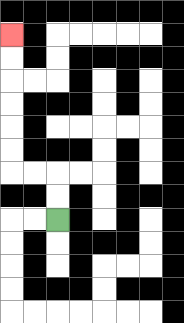{'start': '[2, 9]', 'end': '[0, 1]', 'path_directions': 'U,U,L,L,U,U,U,U,U,U', 'path_coordinates': '[[2, 9], [2, 8], [2, 7], [1, 7], [0, 7], [0, 6], [0, 5], [0, 4], [0, 3], [0, 2], [0, 1]]'}